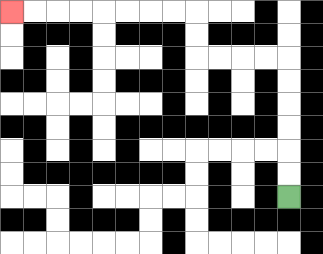{'start': '[12, 8]', 'end': '[0, 0]', 'path_directions': 'U,U,U,U,U,U,L,L,L,L,U,U,L,L,L,L,L,L,L,L', 'path_coordinates': '[[12, 8], [12, 7], [12, 6], [12, 5], [12, 4], [12, 3], [12, 2], [11, 2], [10, 2], [9, 2], [8, 2], [8, 1], [8, 0], [7, 0], [6, 0], [5, 0], [4, 0], [3, 0], [2, 0], [1, 0], [0, 0]]'}